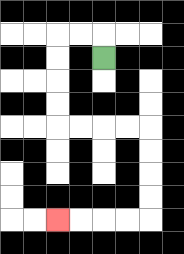{'start': '[4, 2]', 'end': '[2, 9]', 'path_directions': 'U,L,L,D,D,D,D,R,R,R,R,D,D,D,D,L,L,L,L', 'path_coordinates': '[[4, 2], [4, 1], [3, 1], [2, 1], [2, 2], [2, 3], [2, 4], [2, 5], [3, 5], [4, 5], [5, 5], [6, 5], [6, 6], [6, 7], [6, 8], [6, 9], [5, 9], [4, 9], [3, 9], [2, 9]]'}